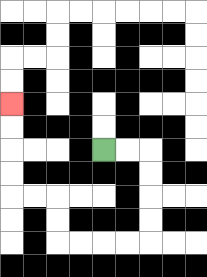{'start': '[4, 6]', 'end': '[0, 4]', 'path_directions': 'R,R,D,D,D,D,L,L,L,L,U,U,L,L,U,U,U,U', 'path_coordinates': '[[4, 6], [5, 6], [6, 6], [6, 7], [6, 8], [6, 9], [6, 10], [5, 10], [4, 10], [3, 10], [2, 10], [2, 9], [2, 8], [1, 8], [0, 8], [0, 7], [0, 6], [0, 5], [0, 4]]'}